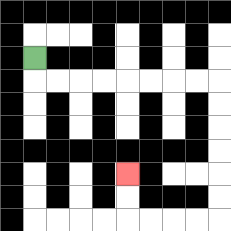{'start': '[1, 2]', 'end': '[5, 7]', 'path_directions': 'D,R,R,R,R,R,R,R,R,D,D,D,D,D,D,L,L,L,L,U,U', 'path_coordinates': '[[1, 2], [1, 3], [2, 3], [3, 3], [4, 3], [5, 3], [6, 3], [7, 3], [8, 3], [9, 3], [9, 4], [9, 5], [9, 6], [9, 7], [9, 8], [9, 9], [8, 9], [7, 9], [6, 9], [5, 9], [5, 8], [5, 7]]'}